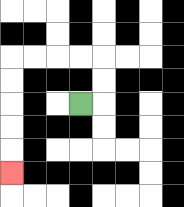{'start': '[3, 4]', 'end': '[0, 7]', 'path_directions': 'R,U,U,L,L,L,L,D,D,D,D,D', 'path_coordinates': '[[3, 4], [4, 4], [4, 3], [4, 2], [3, 2], [2, 2], [1, 2], [0, 2], [0, 3], [0, 4], [0, 5], [0, 6], [0, 7]]'}